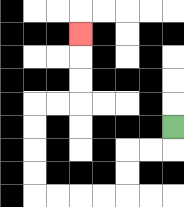{'start': '[7, 5]', 'end': '[3, 1]', 'path_directions': 'D,L,L,D,D,L,L,L,L,U,U,U,U,R,R,U,U,U', 'path_coordinates': '[[7, 5], [7, 6], [6, 6], [5, 6], [5, 7], [5, 8], [4, 8], [3, 8], [2, 8], [1, 8], [1, 7], [1, 6], [1, 5], [1, 4], [2, 4], [3, 4], [3, 3], [3, 2], [3, 1]]'}